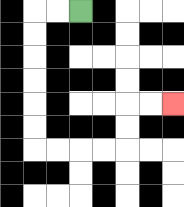{'start': '[3, 0]', 'end': '[7, 4]', 'path_directions': 'L,L,D,D,D,D,D,D,R,R,R,R,U,U,R,R', 'path_coordinates': '[[3, 0], [2, 0], [1, 0], [1, 1], [1, 2], [1, 3], [1, 4], [1, 5], [1, 6], [2, 6], [3, 6], [4, 6], [5, 6], [5, 5], [5, 4], [6, 4], [7, 4]]'}